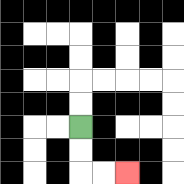{'start': '[3, 5]', 'end': '[5, 7]', 'path_directions': 'D,D,R,R', 'path_coordinates': '[[3, 5], [3, 6], [3, 7], [4, 7], [5, 7]]'}